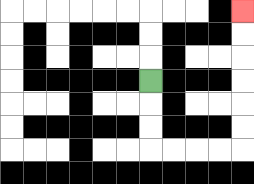{'start': '[6, 3]', 'end': '[10, 0]', 'path_directions': 'D,D,D,R,R,R,R,U,U,U,U,U,U', 'path_coordinates': '[[6, 3], [6, 4], [6, 5], [6, 6], [7, 6], [8, 6], [9, 6], [10, 6], [10, 5], [10, 4], [10, 3], [10, 2], [10, 1], [10, 0]]'}